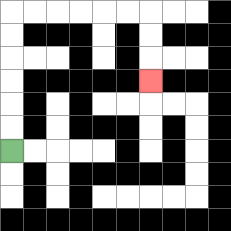{'start': '[0, 6]', 'end': '[6, 3]', 'path_directions': 'U,U,U,U,U,U,R,R,R,R,R,R,D,D,D', 'path_coordinates': '[[0, 6], [0, 5], [0, 4], [0, 3], [0, 2], [0, 1], [0, 0], [1, 0], [2, 0], [3, 0], [4, 0], [5, 0], [6, 0], [6, 1], [6, 2], [6, 3]]'}